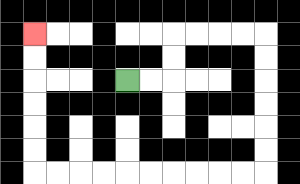{'start': '[5, 3]', 'end': '[1, 1]', 'path_directions': 'R,R,U,U,R,R,R,R,D,D,D,D,D,D,L,L,L,L,L,L,L,L,L,L,U,U,U,U,U,U', 'path_coordinates': '[[5, 3], [6, 3], [7, 3], [7, 2], [7, 1], [8, 1], [9, 1], [10, 1], [11, 1], [11, 2], [11, 3], [11, 4], [11, 5], [11, 6], [11, 7], [10, 7], [9, 7], [8, 7], [7, 7], [6, 7], [5, 7], [4, 7], [3, 7], [2, 7], [1, 7], [1, 6], [1, 5], [1, 4], [1, 3], [1, 2], [1, 1]]'}